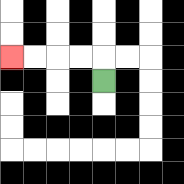{'start': '[4, 3]', 'end': '[0, 2]', 'path_directions': 'U,L,L,L,L', 'path_coordinates': '[[4, 3], [4, 2], [3, 2], [2, 2], [1, 2], [0, 2]]'}